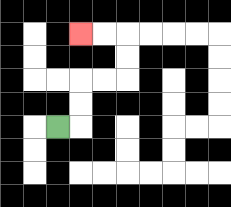{'start': '[2, 5]', 'end': '[3, 1]', 'path_directions': 'R,U,U,R,R,U,U,L,L', 'path_coordinates': '[[2, 5], [3, 5], [3, 4], [3, 3], [4, 3], [5, 3], [5, 2], [5, 1], [4, 1], [3, 1]]'}